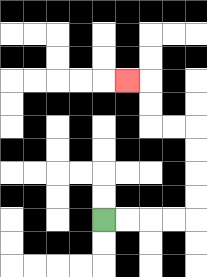{'start': '[4, 9]', 'end': '[5, 3]', 'path_directions': 'R,R,R,R,U,U,U,U,L,L,U,U,L', 'path_coordinates': '[[4, 9], [5, 9], [6, 9], [7, 9], [8, 9], [8, 8], [8, 7], [8, 6], [8, 5], [7, 5], [6, 5], [6, 4], [6, 3], [5, 3]]'}